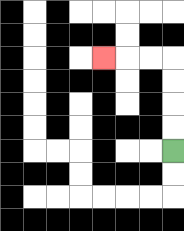{'start': '[7, 6]', 'end': '[4, 2]', 'path_directions': 'U,U,U,U,L,L,L', 'path_coordinates': '[[7, 6], [7, 5], [7, 4], [7, 3], [7, 2], [6, 2], [5, 2], [4, 2]]'}